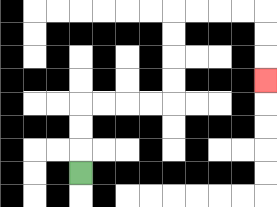{'start': '[3, 7]', 'end': '[11, 3]', 'path_directions': 'U,U,U,R,R,R,R,U,U,U,U,R,R,R,R,D,D,D', 'path_coordinates': '[[3, 7], [3, 6], [3, 5], [3, 4], [4, 4], [5, 4], [6, 4], [7, 4], [7, 3], [7, 2], [7, 1], [7, 0], [8, 0], [9, 0], [10, 0], [11, 0], [11, 1], [11, 2], [11, 3]]'}